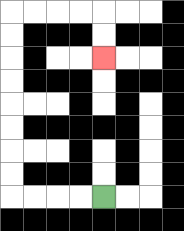{'start': '[4, 8]', 'end': '[4, 2]', 'path_directions': 'L,L,L,L,U,U,U,U,U,U,U,U,R,R,R,R,D,D', 'path_coordinates': '[[4, 8], [3, 8], [2, 8], [1, 8], [0, 8], [0, 7], [0, 6], [0, 5], [0, 4], [0, 3], [0, 2], [0, 1], [0, 0], [1, 0], [2, 0], [3, 0], [4, 0], [4, 1], [4, 2]]'}